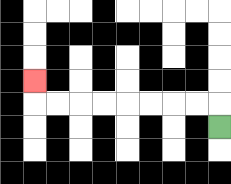{'start': '[9, 5]', 'end': '[1, 3]', 'path_directions': 'U,L,L,L,L,L,L,L,L,U', 'path_coordinates': '[[9, 5], [9, 4], [8, 4], [7, 4], [6, 4], [5, 4], [4, 4], [3, 4], [2, 4], [1, 4], [1, 3]]'}